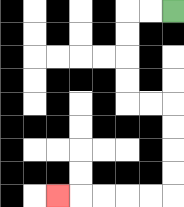{'start': '[7, 0]', 'end': '[2, 8]', 'path_directions': 'L,L,D,D,D,D,R,R,D,D,D,D,L,L,L,L,L', 'path_coordinates': '[[7, 0], [6, 0], [5, 0], [5, 1], [5, 2], [5, 3], [5, 4], [6, 4], [7, 4], [7, 5], [7, 6], [7, 7], [7, 8], [6, 8], [5, 8], [4, 8], [3, 8], [2, 8]]'}